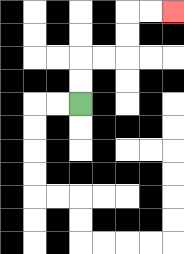{'start': '[3, 4]', 'end': '[7, 0]', 'path_directions': 'U,U,R,R,U,U,R,R', 'path_coordinates': '[[3, 4], [3, 3], [3, 2], [4, 2], [5, 2], [5, 1], [5, 0], [6, 0], [7, 0]]'}